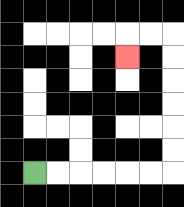{'start': '[1, 7]', 'end': '[5, 2]', 'path_directions': 'R,R,R,R,R,R,U,U,U,U,U,U,L,L,D', 'path_coordinates': '[[1, 7], [2, 7], [3, 7], [4, 7], [5, 7], [6, 7], [7, 7], [7, 6], [7, 5], [7, 4], [7, 3], [7, 2], [7, 1], [6, 1], [5, 1], [5, 2]]'}